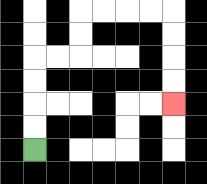{'start': '[1, 6]', 'end': '[7, 4]', 'path_directions': 'U,U,U,U,R,R,U,U,R,R,R,R,D,D,D,D', 'path_coordinates': '[[1, 6], [1, 5], [1, 4], [1, 3], [1, 2], [2, 2], [3, 2], [3, 1], [3, 0], [4, 0], [5, 0], [6, 0], [7, 0], [7, 1], [7, 2], [7, 3], [7, 4]]'}